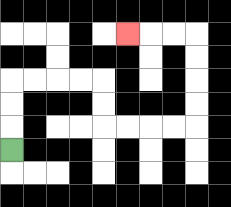{'start': '[0, 6]', 'end': '[5, 1]', 'path_directions': 'U,U,U,R,R,R,R,D,D,R,R,R,R,U,U,U,U,L,L,L', 'path_coordinates': '[[0, 6], [0, 5], [0, 4], [0, 3], [1, 3], [2, 3], [3, 3], [4, 3], [4, 4], [4, 5], [5, 5], [6, 5], [7, 5], [8, 5], [8, 4], [8, 3], [8, 2], [8, 1], [7, 1], [6, 1], [5, 1]]'}